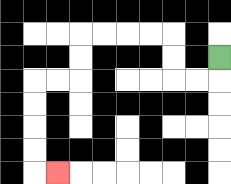{'start': '[9, 2]', 'end': '[2, 7]', 'path_directions': 'D,L,L,U,U,L,L,L,L,D,D,L,L,D,D,D,D,R', 'path_coordinates': '[[9, 2], [9, 3], [8, 3], [7, 3], [7, 2], [7, 1], [6, 1], [5, 1], [4, 1], [3, 1], [3, 2], [3, 3], [2, 3], [1, 3], [1, 4], [1, 5], [1, 6], [1, 7], [2, 7]]'}